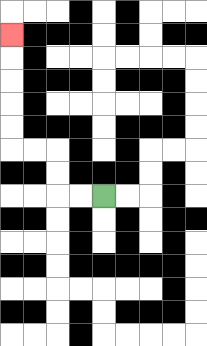{'start': '[4, 8]', 'end': '[0, 1]', 'path_directions': 'L,L,U,U,L,L,U,U,U,U,U', 'path_coordinates': '[[4, 8], [3, 8], [2, 8], [2, 7], [2, 6], [1, 6], [0, 6], [0, 5], [0, 4], [0, 3], [0, 2], [0, 1]]'}